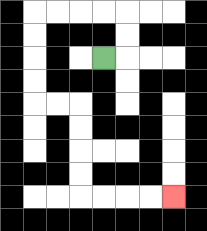{'start': '[4, 2]', 'end': '[7, 8]', 'path_directions': 'R,U,U,L,L,L,L,D,D,D,D,R,R,D,D,D,D,R,R,R,R', 'path_coordinates': '[[4, 2], [5, 2], [5, 1], [5, 0], [4, 0], [3, 0], [2, 0], [1, 0], [1, 1], [1, 2], [1, 3], [1, 4], [2, 4], [3, 4], [3, 5], [3, 6], [3, 7], [3, 8], [4, 8], [5, 8], [6, 8], [7, 8]]'}